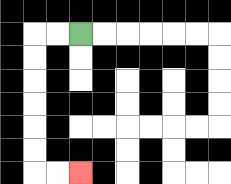{'start': '[3, 1]', 'end': '[3, 7]', 'path_directions': 'L,L,D,D,D,D,D,D,R,R', 'path_coordinates': '[[3, 1], [2, 1], [1, 1], [1, 2], [1, 3], [1, 4], [1, 5], [1, 6], [1, 7], [2, 7], [3, 7]]'}